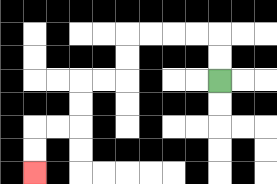{'start': '[9, 3]', 'end': '[1, 7]', 'path_directions': 'U,U,L,L,L,L,D,D,L,L,D,D,L,L,D,D', 'path_coordinates': '[[9, 3], [9, 2], [9, 1], [8, 1], [7, 1], [6, 1], [5, 1], [5, 2], [5, 3], [4, 3], [3, 3], [3, 4], [3, 5], [2, 5], [1, 5], [1, 6], [1, 7]]'}